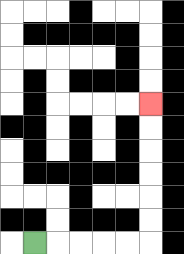{'start': '[1, 10]', 'end': '[6, 4]', 'path_directions': 'R,R,R,R,R,U,U,U,U,U,U', 'path_coordinates': '[[1, 10], [2, 10], [3, 10], [4, 10], [5, 10], [6, 10], [6, 9], [6, 8], [6, 7], [6, 6], [6, 5], [6, 4]]'}